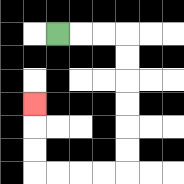{'start': '[2, 1]', 'end': '[1, 4]', 'path_directions': 'R,R,R,D,D,D,D,D,D,L,L,L,L,U,U,U', 'path_coordinates': '[[2, 1], [3, 1], [4, 1], [5, 1], [5, 2], [5, 3], [5, 4], [5, 5], [5, 6], [5, 7], [4, 7], [3, 7], [2, 7], [1, 7], [1, 6], [1, 5], [1, 4]]'}